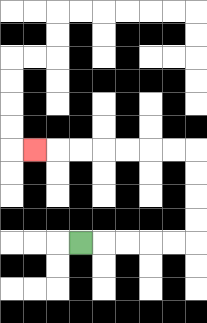{'start': '[3, 10]', 'end': '[1, 6]', 'path_directions': 'R,R,R,R,R,U,U,U,U,L,L,L,L,L,L,L', 'path_coordinates': '[[3, 10], [4, 10], [5, 10], [6, 10], [7, 10], [8, 10], [8, 9], [8, 8], [8, 7], [8, 6], [7, 6], [6, 6], [5, 6], [4, 6], [3, 6], [2, 6], [1, 6]]'}